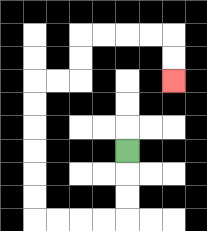{'start': '[5, 6]', 'end': '[7, 3]', 'path_directions': 'D,D,D,L,L,L,L,U,U,U,U,U,U,R,R,U,U,R,R,R,R,D,D', 'path_coordinates': '[[5, 6], [5, 7], [5, 8], [5, 9], [4, 9], [3, 9], [2, 9], [1, 9], [1, 8], [1, 7], [1, 6], [1, 5], [1, 4], [1, 3], [2, 3], [3, 3], [3, 2], [3, 1], [4, 1], [5, 1], [6, 1], [7, 1], [7, 2], [7, 3]]'}